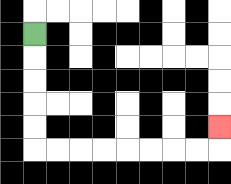{'start': '[1, 1]', 'end': '[9, 5]', 'path_directions': 'D,D,D,D,D,R,R,R,R,R,R,R,R,U', 'path_coordinates': '[[1, 1], [1, 2], [1, 3], [1, 4], [1, 5], [1, 6], [2, 6], [3, 6], [4, 6], [5, 6], [6, 6], [7, 6], [8, 6], [9, 6], [9, 5]]'}